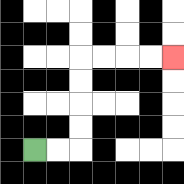{'start': '[1, 6]', 'end': '[7, 2]', 'path_directions': 'R,R,U,U,U,U,R,R,R,R', 'path_coordinates': '[[1, 6], [2, 6], [3, 6], [3, 5], [3, 4], [3, 3], [3, 2], [4, 2], [5, 2], [6, 2], [7, 2]]'}